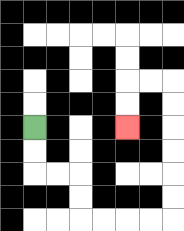{'start': '[1, 5]', 'end': '[5, 5]', 'path_directions': 'D,D,R,R,D,D,R,R,R,R,U,U,U,U,U,U,L,L,D,D', 'path_coordinates': '[[1, 5], [1, 6], [1, 7], [2, 7], [3, 7], [3, 8], [3, 9], [4, 9], [5, 9], [6, 9], [7, 9], [7, 8], [7, 7], [7, 6], [7, 5], [7, 4], [7, 3], [6, 3], [5, 3], [5, 4], [5, 5]]'}